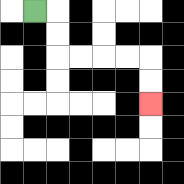{'start': '[1, 0]', 'end': '[6, 4]', 'path_directions': 'R,D,D,R,R,R,R,D,D', 'path_coordinates': '[[1, 0], [2, 0], [2, 1], [2, 2], [3, 2], [4, 2], [5, 2], [6, 2], [6, 3], [6, 4]]'}